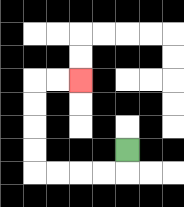{'start': '[5, 6]', 'end': '[3, 3]', 'path_directions': 'D,L,L,L,L,U,U,U,U,R,R', 'path_coordinates': '[[5, 6], [5, 7], [4, 7], [3, 7], [2, 7], [1, 7], [1, 6], [1, 5], [1, 4], [1, 3], [2, 3], [3, 3]]'}